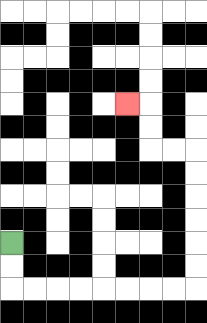{'start': '[0, 10]', 'end': '[5, 4]', 'path_directions': 'D,D,R,R,R,R,R,R,R,R,U,U,U,U,U,U,L,L,U,U,L', 'path_coordinates': '[[0, 10], [0, 11], [0, 12], [1, 12], [2, 12], [3, 12], [4, 12], [5, 12], [6, 12], [7, 12], [8, 12], [8, 11], [8, 10], [8, 9], [8, 8], [8, 7], [8, 6], [7, 6], [6, 6], [6, 5], [6, 4], [5, 4]]'}